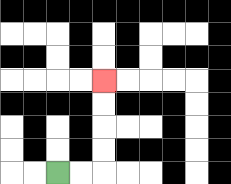{'start': '[2, 7]', 'end': '[4, 3]', 'path_directions': 'R,R,U,U,U,U', 'path_coordinates': '[[2, 7], [3, 7], [4, 7], [4, 6], [4, 5], [4, 4], [4, 3]]'}